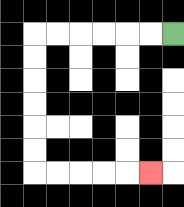{'start': '[7, 1]', 'end': '[6, 7]', 'path_directions': 'L,L,L,L,L,L,D,D,D,D,D,D,R,R,R,R,R', 'path_coordinates': '[[7, 1], [6, 1], [5, 1], [4, 1], [3, 1], [2, 1], [1, 1], [1, 2], [1, 3], [1, 4], [1, 5], [1, 6], [1, 7], [2, 7], [3, 7], [4, 7], [5, 7], [6, 7]]'}